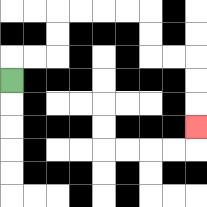{'start': '[0, 3]', 'end': '[8, 5]', 'path_directions': 'U,R,R,U,U,R,R,R,R,D,D,R,R,D,D,D', 'path_coordinates': '[[0, 3], [0, 2], [1, 2], [2, 2], [2, 1], [2, 0], [3, 0], [4, 0], [5, 0], [6, 0], [6, 1], [6, 2], [7, 2], [8, 2], [8, 3], [8, 4], [8, 5]]'}